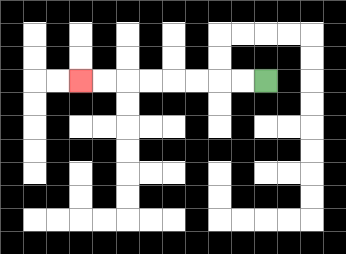{'start': '[11, 3]', 'end': '[3, 3]', 'path_directions': 'L,L,L,L,L,L,L,L', 'path_coordinates': '[[11, 3], [10, 3], [9, 3], [8, 3], [7, 3], [6, 3], [5, 3], [4, 3], [3, 3]]'}